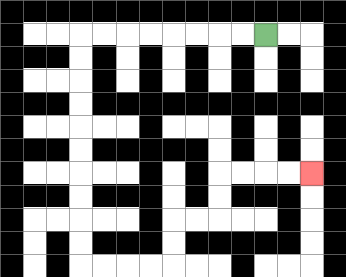{'start': '[11, 1]', 'end': '[13, 7]', 'path_directions': 'L,L,L,L,L,L,L,L,D,D,D,D,D,D,D,D,D,D,R,R,R,R,U,U,R,R,U,U,R,R,R,R', 'path_coordinates': '[[11, 1], [10, 1], [9, 1], [8, 1], [7, 1], [6, 1], [5, 1], [4, 1], [3, 1], [3, 2], [3, 3], [3, 4], [3, 5], [3, 6], [3, 7], [3, 8], [3, 9], [3, 10], [3, 11], [4, 11], [5, 11], [6, 11], [7, 11], [7, 10], [7, 9], [8, 9], [9, 9], [9, 8], [9, 7], [10, 7], [11, 7], [12, 7], [13, 7]]'}